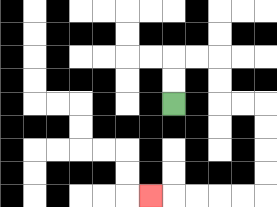{'start': '[7, 4]', 'end': '[6, 8]', 'path_directions': 'U,U,R,R,D,D,R,R,D,D,D,D,L,L,L,L,L', 'path_coordinates': '[[7, 4], [7, 3], [7, 2], [8, 2], [9, 2], [9, 3], [9, 4], [10, 4], [11, 4], [11, 5], [11, 6], [11, 7], [11, 8], [10, 8], [9, 8], [8, 8], [7, 8], [6, 8]]'}